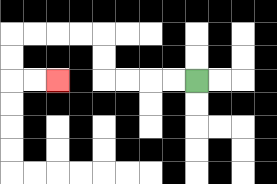{'start': '[8, 3]', 'end': '[2, 3]', 'path_directions': 'L,L,L,L,U,U,L,L,L,L,D,D,R,R', 'path_coordinates': '[[8, 3], [7, 3], [6, 3], [5, 3], [4, 3], [4, 2], [4, 1], [3, 1], [2, 1], [1, 1], [0, 1], [0, 2], [0, 3], [1, 3], [2, 3]]'}